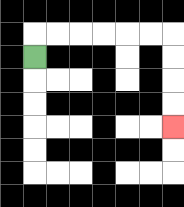{'start': '[1, 2]', 'end': '[7, 5]', 'path_directions': 'U,R,R,R,R,R,R,D,D,D,D', 'path_coordinates': '[[1, 2], [1, 1], [2, 1], [3, 1], [4, 1], [5, 1], [6, 1], [7, 1], [7, 2], [7, 3], [7, 4], [7, 5]]'}